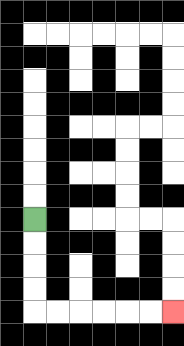{'start': '[1, 9]', 'end': '[7, 13]', 'path_directions': 'D,D,D,D,R,R,R,R,R,R', 'path_coordinates': '[[1, 9], [1, 10], [1, 11], [1, 12], [1, 13], [2, 13], [3, 13], [4, 13], [5, 13], [6, 13], [7, 13]]'}